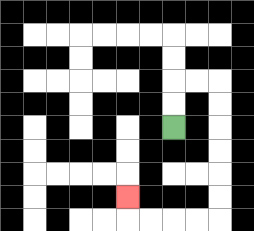{'start': '[7, 5]', 'end': '[5, 8]', 'path_directions': 'U,U,R,R,D,D,D,D,D,D,L,L,L,L,U', 'path_coordinates': '[[7, 5], [7, 4], [7, 3], [8, 3], [9, 3], [9, 4], [9, 5], [9, 6], [9, 7], [9, 8], [9, 9], [8, 9], [7, 9], [6, 9], [5, 9], [5, 8]]'}